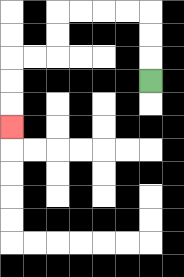{'start': '[6, 3]', 'end': '[0, 5]', 'path_directions': 'U,U,U,L,L,L,L,D,D,L,L,D,D,D', 'path_coordinates': '[[6, 3], [6, 2], [6, 1], [6, 0], [5, 0], [4, 0], [3, 0], [2, 0], [2, 1], [2, 2], [1, 2], [0, 2], [0, 3], [0, 4], [0, 5]]'}